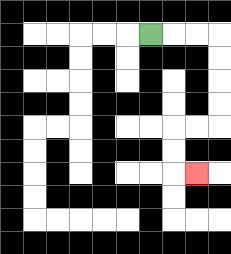{'start': '[6, 1]', 'end': '[8, 7]', 'path_directions': 'R,R,R,D,D,D,D,L,L,D,D,R', 'path_coordinates': '[[6, 1], [7, 1], [8, 1], [9, 1], [9, 2], [9, 3], [9, 4], [9, 5], [8, 5], [7, 5], [7, 6], [7, 7], [8, 7]]'}